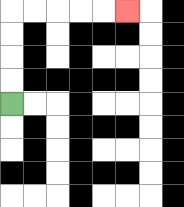{'start': '[0, 4]', 'end': '[5, 0]', 'path_directions': 'U,U,U,U,R,R,R,R,R', 'path_coordinates': '[[0, 4], [0, 3], [0, 2], [0, 1], [0, 0], [1, 0], [2, 0], [3, 0], [4, 0], [5, 0]]'}